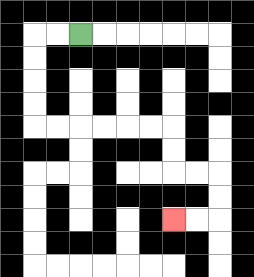{'start': '[3, 1]', 'end': '[7, 9]', 'path_directions': 'L,L,D,D,D,D,R,R,R,R,R,R,D,D,R,R,D,D,L,L', 'path_coordinates': '[[3, 1], [2, 1], [1, 1], [1, 2], [1, 3], [1, 4], [1, 5], [2, 5], [3, 5], [4, 5], [5, 5], [6, 5], [7, 5], [7, 6], [7, 7], [8, 7], [9, 7], [9, 8], [9, 9], [8, 9], [7, 9]]'}